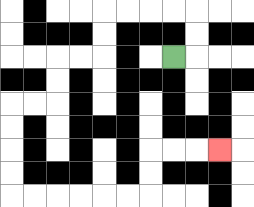{'start': '[7, 2]', 'end': '[9, 6]', 'path_directions': 'R,U,U,L,L,L,L,D,D,L,L,D,D,L,L,D,D,D,D,R,R,R,R,R,R,U,U,R,R,R', 'path_coordinates': '[[7, 2], [8, 2], [8, 1], [8, 0], [7, 0], [6, 0], [5, 0], [4, 0], [4, 1], [4, 2], [3, 2], [2, 2], [2, 3], [2, 4], [1, 4], [0, 4], [0, 5], [0, 6], [0, 7], [0, 8], [1, 8], [2, 8], [3, 8], [4, 8], [5, 8], [6, 8], [6, 7], [6, 6], [7, 6], [8, 6], [9, 6]]'}